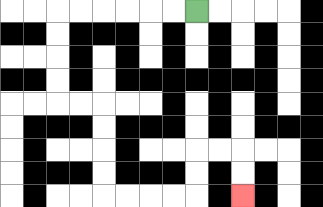{'start': '[8, 0]', 'end': '[10, 8]', 'path_directions': 'L,L,L,L,L,L,D,D,D,D,R,R,D,D,D,D,R,R,R,R,U,U,R,R,D,D', 'path_coordinates': '[[8, 0], [7, 0], [6, 0], [5, 0], [4, 0], [3, 0], [2, 0], [2, 1], [2, 2], [2, 3], [2, 4], [3, 4], [4, 4], [4, 5], [4, 6], [4, 7], [4, 8], [5, 8], [6, 8], [7, 8], [8, 8], [8, 7], [8, 6], [9, 6], [10, 6], [10, 7], [10, 8]]'}